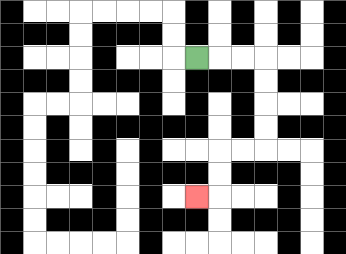{'start': '[8, 2]', 'end': '[8, 8]', 'path_directions': 'R,R,R,D,D,D,D,L,L,D,D,L', 'path_coordinates': '[[8, 2], [9, 2], [10, 2], [11, 2], [11, 3], [11, 4], [11, 5], [11, 6], [10, 6], [9, 6], [9, 7], [9, 8], [8, 8]]'}